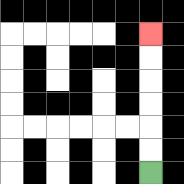{'start': '[6, 7]', 'end': '[6, 1]', 'path_directions': 'U,U,U,U,U,U', 'path_coordinates': '[[6, 7], [6, 6], [6, 5], [6, 4], [6, 3], [6, 2], [6, 1]]'}